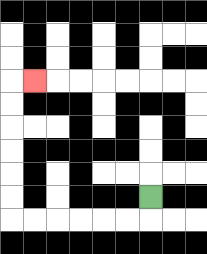{'start': '[6, 8]', 'end': '[1, 3]', 'path_directions': 'D,L,L,L,L,L,L,U,U,U,U,U,U,R', 'path_coordinates': '[[6, 8], [6, 9], [5, 9], [4, 9], [3, 9], [2, 9], [1, 9], [0, 9], [0, 8], [0, 7], [0, 6], [0, 5], [0, 4], [0, 3], [1, 3]]'}